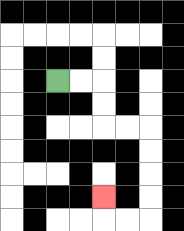{'start': '[2, 3]', 'end': '[4, 8]', 'path_directions': 'R,R,D,D,R,R,D,D,D,D,L,L,U', 'path_coordinates': '[[2, 3], [3, 3], [4, 3], [4, 4], [4, 5], [5, 5], [6, 5], [6, 6], [6, 7], [6, 8], [6, 9], [5, 9], [4, 9], [4, 8]]'}